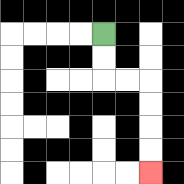{'start': '[4, 1]', 'end': '[6, 7]', 'path_directions': 'D,D,R,R,D,D,D,D', 'path_coordinates': '[[4, 1], [4, 2], [4, 3], [5, 3], [6, 3], [6, 4], [6, 5], [6, 6], [6, 7]]'}